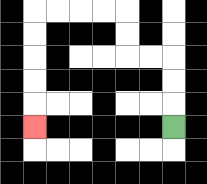{'start': '[7, 5]', 'end': '[1, 5]', 'path_directions': 'U,U,U,L,L,U,U,L,L,L,L,D,D,D,D,D', 'path_coordinates': '[[7, 5], [7, 4], [7, 3], [7, 2], [6, 2], [5, 2], [5, 1], [5, 0], [4, 0], [3, 0], [2, 0], [1, 0], [1, 1], [1, 2], [1, 3], [1, 4], [1, 5]]'}